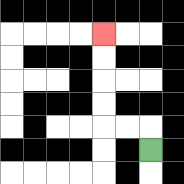{'start': '[6, 6]', 'end': '[4, 1]', 'path_directions': 'U,L,L,U,U,U,U', 'path_coordinates': '[[6, 6], [6, 5], [5, 5], [4, 5], [4, 4], [4, 3], [4, 2], [4, 1]]'}